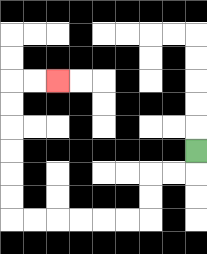{'start': '[8, 6]', 'end': '[2, 3]', 'path_directions': 'D,L,L,D,D,L,L,L,L,L,L,U,U,U,U,U,U,R,R', 'path_coordinates': '[[8, 6], [8, 7], [7, 7], [6, 7], [6, 8], [6, 9], [5, 9], [4, 9], [3, 9], [2, 9], [1, 9], [0, 9], [0, 8], [0, 7], [0, 6], [0, 5], [0, 4], [0, 3], [1, 3], [2, 3]]'}